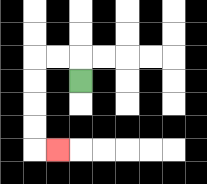{'start': '[3, 3]', 'end': '[2, 6]', 'path_directions': 'U,L,L,D,D,D,D,R', 'path_coordinates': '[[3, 3], [3, 2], [2, 2], [1, 2], [1, 3], [1, 4], [1, 5], [1, 6], [2, 6]]'}